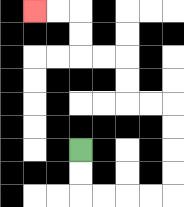{'start': '[3, 6]', 'end': '[1, 0]', 'path_directions': 'D,D,R,R,R,R,U,U,U,U,L,L,U,U,L,L,U,U,L,L', 'path_coordinates': '[[3, 6], [3, 7], [3, 8], [4, 8], [5, 8], [6, 8], [7, 8], [7, 7], [7, 6], [7, 5], [7, 4], [6, 4], [5, 4], [5, 3], [5, 2], [4, 2], [3, 2], [3, 1], [3, 0], [2, 0], [1, 0]]'}